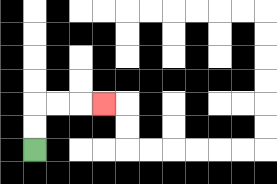{'start': '[1, 6]', 'end': '[4, 4]', 'path_directions': 'U,U,R,R,R', 'path_coordinates': '[[1, 6], [1, 5], [1, 4], [2, 4], [3, 4], [4, 4]]'}